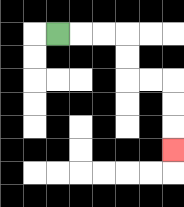{'start': '[2, 1]', 'end': '[7, 6]', 'path_directions': 'R,R,R,D,D,R,R,D,D,D', 'path_coordinates': '[[2, 1], [3, 1], [4, 1], [5, 1], [5, 2], [5, 3], [6, 3], [7, 3], [7, 4], [7, 5], [7, 6]]'}